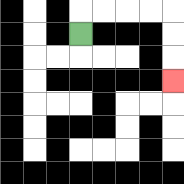{'start': '[3, 1]', 'end': '[7, 3]', 'path_directions': 'U,R,R,R,R,D,D,D', 'path_coordinates': '[[3, 1], [3, 0], [4, 0], [5, 0], [6, 0], [7, 0], [7, 1], [7, 2], [7, 3]]'}